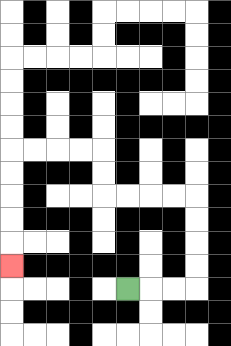{'start': '[5, 12]', 'end': '[0, 11]', 'path_directions': 'R,R,R,U,U,U,U,L,L,L,L,U,U,L,L,L,L,D,D,D,D,D', 'path_coordinates': '[[5, 12], [6, 12], [7, 12], [8, 12], [8, 11], [8, 10], [8, 9], [8, 8], [7, 8], [6, 8], [5, 8], [4, 8], [4, 7], [4, 6], [3, 6], [2, 6], [1, 6], [0, 6], [0, 7], [0, 8], [0, 9], [0, 10], [0, 11]]'}